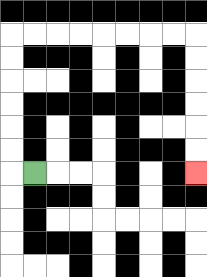{'start': '[1, 7]', 'end': '[8, 7]', 'path_directions': 'L,U,U,U,U,U,U,R,R,R,R,R,R,R,R,D,D,D,D,D,D', 'path_coordinates': '[[1, 7], [0, 7], [0, 6], [0, 5], [0, 4], [0, 3], [0, 2], [0, 1], [1, 1], [2, 1], [3, 1], [4, 1], [5, 1], [6, 1], [7, 1], [8, 1], [8, 2], [8, 3], [8, 4], [8, 5], [8, 6], [8, 7]]'}